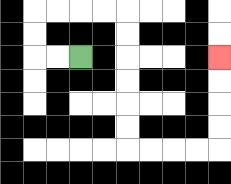{'start': '[3, 2]', 'end': '[9, 2]', 'path_directions': 'L,L,U,U,R,R,R,R,D,D,D,D,D,D,R,R,R,R,U,U,U,U', 'path_coordinates': '[[3, 2], [2, 2], [1, 2], [1, 1], [1, 0], [2, 0], [3, 0], [4, 0], [5, 0], [5, 1], [5, 2], [5, 3], [5, 4], [5, 5], [5, 6], [6, 6], [7, 6], [8, 6], [9, 6], [9, 5], [9, 4], [9, 3], [9, 2]]'}